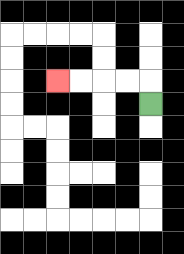{'start': '[6, 4]', 'end': '[2, 3]', 'path_directions': 'U,L,L,L,L', 'path_coordinates': '[[6, 4], [6, 3], [5, 3], [4, 3], [3, 3], [2, 3]]'}